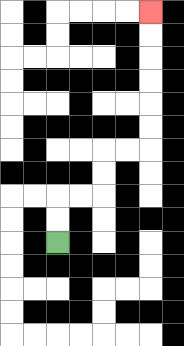{'start': '[2, 10]', 'end': '[6, 0]', 'path_directions': 'U,U,R,R,U,U,R,R,U,U,U,U,U,U', 'path_coordinates': '[[2, 10], [2, 9], [2, 8], [3, 8], [4, 8], [4, 7], [4, 6], [5, 6], [6, 6], [6, 5], [6, 4], [6, 3], [6, 2], [6, 1], [6, 0]]'}